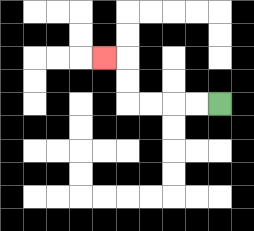{'start': '[9, 4]', 'end': '[4, 2]', 'path_directions': 'L,L,L,L,U,U,L', 'path_coordinates': '[[9, 4], [8, 4], [7, 4], [6, 4], [5, 4], [5, 3], [5, 2], [4, 2]]'}